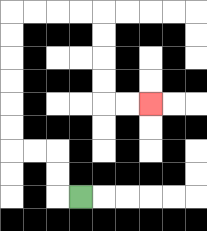{'start': '[3, 8]', 'end': '[6, 4]', 'path_directions': 'L,U,U,L,L,U,U,U,U,U,U,R,R,R,R,D,D,D,D,R,R', 'path_coordinates': '[[3, 8], [2, 8], [2, 7], [2, 6], [1, 6], [0, 6], [0, 5], [0, 4], [0, 3], [0, 2], [0, 1], [0, 0], [1, 0], [2, 0], [3, 0], [4, 0], [4, 1], [4, 2], [4, 3], [4, 4], [5, 4], [6, 4]]'}